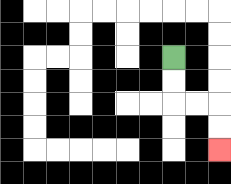{'start': '[7, 2]', 'end': '[9, 6]', 'path_directions': 'D,D,R,R,D,D', 'path_coordinates': '[[7, 2], [7, 3], [7, 4], [8, 4], [9, 4], [9, 5], [9, 6]]'}